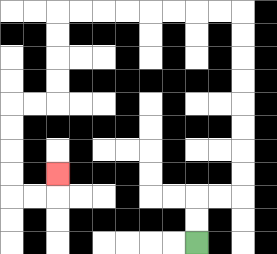{'start': '[8, 10]', 'end': '[2, 7]', 'path_directions': 'U,U,R,R,U,U,U,U,U,U,U,U,L,L,L,L,L,L,L,L,D,D,D,D,L,L,D,D,D,D,R,R,U', 'path_coordinates': '[[8, 10], [8, 9], [8, 8], [9, 8], [10, 8], [10, 7], [10, 6], [10, 5], [10, 4], [10, 3], [10, 2], [10, 1], [10, 0], [9, 0], [8, 0], [7, 0], [6, 0], [5, 0], [4, 0], [3, 0], [2, 0], [2, 1], [2, 2], [2, 3], [2, 4], [1, 4], [0, 4], [0, 5], [0, 6], [0, 7], [0, 8], [1, 8], [2, 8], [2, 7]]'}